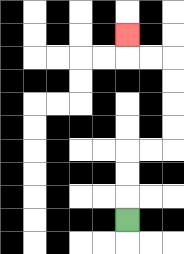{'start': '[5, 9]', 'end': '[5, 1]', 'path_directions': 'U,U,U,R,R,U,U,U,U,L,L,U', 'path_coordinates': '[[5, 9], [5, 8], [5, 7], [5, 6], [6, 6], [7, 6], [7, 5], [7, 4], [7, 3], [7, 2], [6, 2], [5, 2], [5, 1]]'}